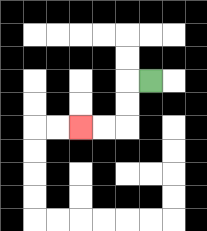{'start': '[6, 3]', 'end': '[3, 5]', 'path_directions': 'L,D,D,L,L', 'path_coordinates': '[[6, 3], [5, 3], [5, 4], [5, 5], [4, 5], [3, 5]]'}